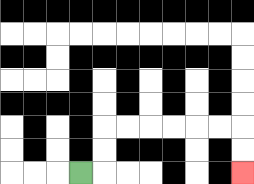{'start': '[3, 7]', 'end': '[10, 7]', 'path_directions': 'R,U,U,R,R,R,R,R,R,D,D', 'path_coordinates': '[[3, 7], [4, 7], [4, 6], [4, 5], [5, 5], [6, 5], [7, 5], [8, 5], [9, 5], [10, 5], [10, 6], [10, 7]]'}